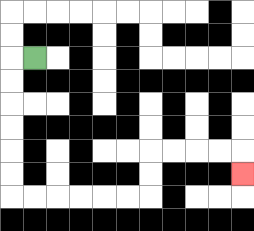{'start': '[1, 2]', 'end': '[10, 7]', 'path_directions': 'L,D,D,D,D,D,D,R,R,R,R,R,R,U,U,R,R,R,R,D', 'path_coordinates': '[[1, 2], [0, 2], [0, 3], [0, 4], [0, 5], [0, 6], [0, 7], [0, 8], [1, 8], [2, 8], [3, 8], [4, 8], [5, 8], [6, 8], [6, 7], [6, 6], [7, 6], [8, 6], [9, 6], [10, 6], [10, 7]]'}